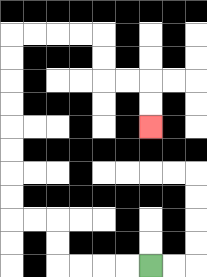{'start': '[6, 11]', 'end': '[6, 5]', 'path_directions': 'L,L,L,L,U,U,L,L,U,U,U,U,U,U,U,U,R,R,R,R,D,D,R,R,D,D', 'path_coordinates': '[[6, 11], [5, 11], [4, 11], [3, 11], [2, 11], [2, 10], [2, 9], [1, 9], [0, 9], [0, 8], [0, 7], [0, 6], [0, 5], [0, 4], [0, 3], [0, 2], [0, 1], [1, 1], [2, 1], [3, 1], [4, 1], [4, 2], [4, 3], [5, 3], [6, 3], [6, 4], [6, 5]]'}